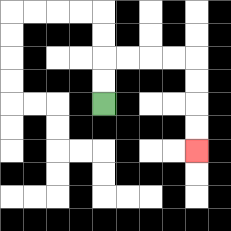{'start': '[4, 4]', 'end': '[8, 6]', 'path_directions': 'U,U,R,R,R,R,D,D,D,D', 'path_coordinates': '[[4, 4], [4, 3], [4, 2], [5, 2], [6, 2], [7, 2], [8, 2], [8, 3], [8, 4], [8, 5], [8, 6]]'}